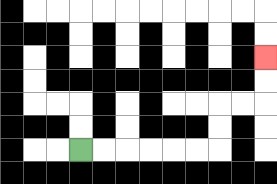{'start': '[3, 6]', 'end': '[11, 2]', 'path_directions': 'R,R,R,R,R,R,U,U,R,R,U,U', 'path_coordinates': '[[3, 6], [4, 6], [5, 6], [6, 6], [7, 6], [8, 6], [9, 6], [9, 5], [9, 4], [10, 4], [11, 4], [11, 3], [11, 2]]'}